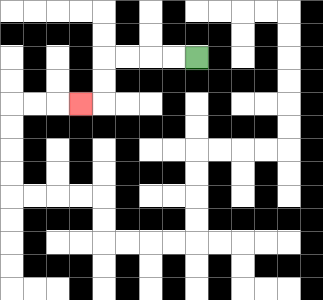{'start': '[8, 2]', 'end': '[3, 4]', 'path_directions': 'L,L,L,L,D,D,L', 'path_coordinates': '[[8, 2], [7, 2], [6, 2], [5, 2], [4, 2], [4, 3], [4, 4], [3, 4]]'}